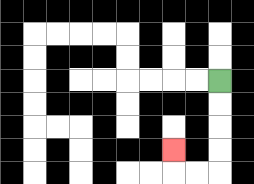{'start': '[9, 3]', 'end': '[7, 6]', 'path_directions': 'D,D,D,D,L,L,U', 'path_coordinates': '[[9, 3], [9, 4], [9, 5], [9, 6], [9, 7], [8, 7], [7, 7], [7, 6]]'}